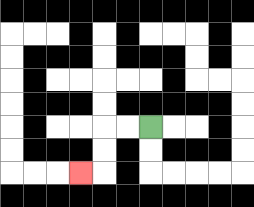{'start': '[6, 5]', 'end': '[3, 7]', 'path_directions': 'L,L,D,D,L', 'path_coordinates': '[[6, 5], [5, 5], [4, 5], [4, 6], [4, 7], [3, 7]]'}